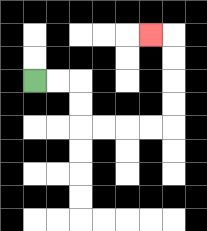{'start': '[1, 3]', 'end': '[6, 1]', 'path_directions': 'R,R,D,D,R,R,R,R,U,U,U,U,L', 'path_coordinates': '[[1, 3], [2, 3], [3, 3], [3, 4], [3, 5], [4, 5], [5, 5], [6, 5], [7, 5], [7, 4], [7, 3], [7, 2], [7, 1], [6, 1]]'}